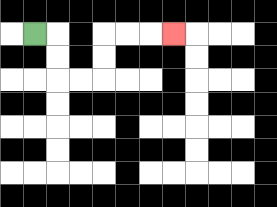{'start': '[1, 1]', 'end': '[7, 1]', 'path_directions': 'R,D,D,R,R,U,U,R,R,R', 'path_coordinates': '[[1, 1], [2, 1], [2, 2], [2, 3], [3, 3], [4, 3], [4, 2], [4, 1], [5, 1], [6, 1], [7, 1]]'}